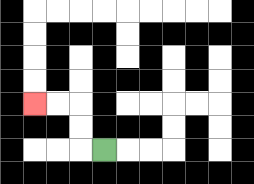{'start': '[4, 6]', 'end': '[1, 4]', 'path_directions': 'L,U,U,L,L', 'path_coordinates': '[[4, 6], [3, 6], [3, 5], [3, 4], [2, 4], [1, 4]]'}